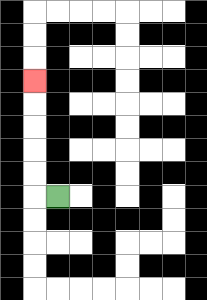{'start': '[2, 8]', 'end': '[1, 3]', 'path_directions': 'L,U,U,U,U,U', 'path_coordinates': '[[2, 8], [1, 8], [1, 7], [1, 6], [1, 5], [1, 4], [1, 3]]'}